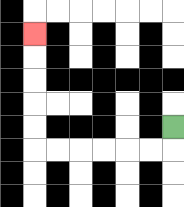{'start': '[7, 5]', 'end': '[1, 1]', 'path_directions': 'D,L,L,L,L,L,L,U,U,U,U,U', 'path_coordinates': '[[7, 5], [7, 6], [6, 6], [5, 6], [4, 6], [3, 6], [2, 6], [1, 6], [1, 5], [1, 4], [1, 3], [1, 2], [1, 1]]'}